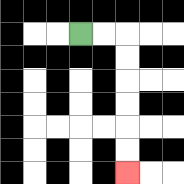{'start': '[3, 1]', 'end': '[5, 7]', 'path_directions': 'R,R,D,D,D,D,D,D', 'path_coordinates': '[[3, 1], [4, 1], [5, 1], [5, 2], [5, 3], [5, 4], [5, 5], [5, 6], [5, 7]]'}